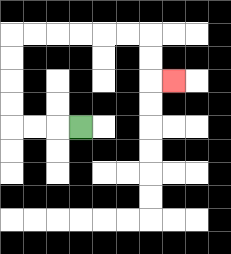{'start': '[3, 5]', 'end': '[7, 3]', 'path_directions': 'L,L,L,U,U,U,U,R,R,R,R,R,R,D,D,R', 'path_coordinates': '[[3, 5], [2, 5], [1, 5], [0, 5], [0, 4], [0, 3], [0, 2], [0, 1], [1, 1], [2, 1], [3, 1], [4, 1], [5, 1], [6, 1], [6, 2], [6, 3], [7, 3]]'}